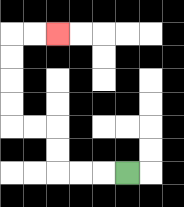{'start': '[5, 7]', 'end': '[2, 1]', 'path_directions': 'L,L,L,U,U,L,L,U,U,U,U,R,R', 'path_coordinates': '[[5, 7], [4, 7], [3, 7], [2, 7], [2, 6], [2, 5], [1, 5], [0, 5], [0, 4], [0, 3], [0, 2], [0, 1], [1, 1], [2, 1]]'}